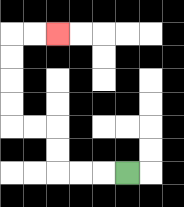{'start': '[5, 7]', 'end': '[2, 1]', 'path_directions': 'L,L,L,U,U,L,L,U,U,U,U,R,R', 'path_coordinates': '[[5, 7], [4, 7], [3, 7], [2, 7], [2, 6], [2, 5], [1, 5], [0, 5], [0, 4], [0, 3], [0, 2], [0, 1], [1, 1], [2, 1]]'}